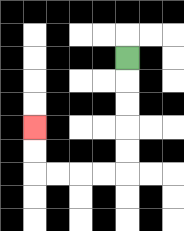{'start': '[5, 2]', 'end': '[1, 5]', 'path_directions': 'D,D,D,D,D,L,L,L,L,U,U', 'path_coordinates': '[[5, 2], [5, 3], [5, 4], [5, 5], [5, 6], [5, 7], [4, 7], [3, 7], [2, 7], [1, 7], [1, 6], [1, 5]]'}